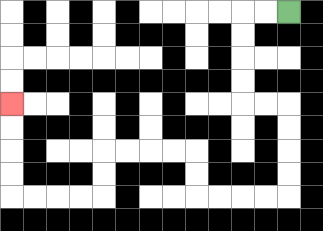{'start': '[12, 0]', 'end': '[0, 4]', 'path_directions': 'L,L,D,D,D,D,R,R,D,D,D,D,L,L,L,L,U,U,L,L,L,L,D,D,L,L,L,L,U,U,U,U', 'path_coordinates': '[[12, 0], [11, 0], [10, 0], [10, 1], [10, 2], [10, 3], [10, 4], [11, 4], [12, 4], [12, 5], [12, 6], [12, 7], [12, 8], [11, 8], [10, 8], [9, 8], [8, 8], [8, 7], [8, 6], [7, 6], [6, 6], [5, 6], [4, 6], [4, 7], [4, 8], [3, 8], [2, 8], [1, 8], [0, 8], [0, 7], [0, 6], [0, 5], [0, 4]]'}